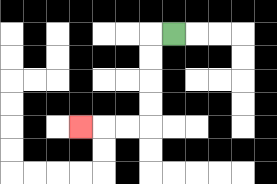{'start': '[7, 1]', 'end': '[3, 5]', 'path_directions': 'L,D,D,D,D,L,L,L', 'path_coordinates': '[[7, 1], [6, 1], [6, 2], [6, 3], [6, 4], [6, 5], [5, 5], [4, 5], [3, 5]]'}